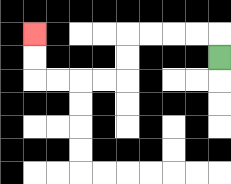{'start': '[9, 2]', 'end': '[1, 1]', 'path_directions': 'U,L,L,L,L,D,D,L,L,L,L,U,U', 'path_coordinates': '[[9, 2], [9, 1], [8, 1], [7, 1], [6, 1], [5, 1], [5, 2], [5, 3], [4, 3], [3, 3], [2, 3], [1, 3], [1, 2], [1, 1]]'}